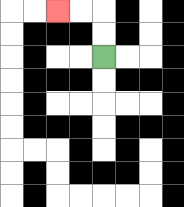{'start': '[4, 2]', 'end': '[2, 0]', 'path_directions': 'U,U,L,L', 'path_coordinates': '[[4, 2], [4, 1], [4, 0], [3, 0], [2, 0]]'}